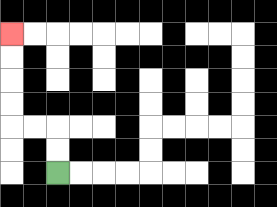{'start': '[2, 7]', 'end': '[0, 1]', 'path_directions': 'U,U,L,L,U,U,U,U', 'path_coordinates': '[[2, 7], [2, 6], [2, 5], [1, 5], [0, 5], [0, 4], [0, 3], [0, 2], [0, 1]]'}